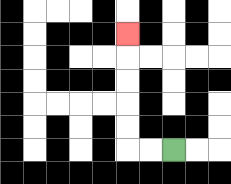{'start': '[7, 6]', 'end': '[5, 1]', 'path_directions': 'L,L,U,U,U,U,U', 'path_coordinates': '[[7, 6], [6, 6], [5, 6], [5, 5], [5, 4], [5, 3], [5, 2], [5, 1]]'}